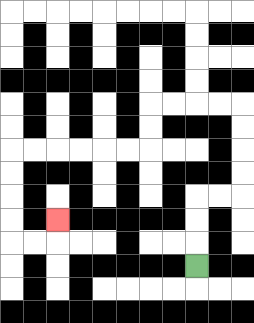{'start': '[8, 11]', 'end': '[2, 9]', 'path_directions': 'U,U,U,R,R,U,U,U,U,L,L,L,L,D,D,L,L,L,L,L,L,D,D,D,D,R,R,U', 'path_coordinates': '[[8, 11], [8, 10], [8, 9], [8, 8], [9, 8], [10, 8], [10, 7], [10, 6], [10, 5], [10, 4], [9, 4], [8, 4], [7, 4], [6, 4], [6, 5], [6, 6], [5, 6], [4, 6], [3, 6], [2, 6], [1, 6], [0, 6], [0, 7], [0, 8], [0, 9], [0, 10], [1, 10], [2, 10], [2, 9]]'}